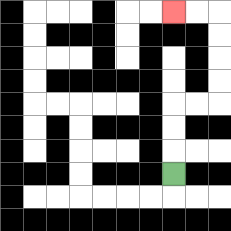{'start': '[7, 7]', 'end': '[7, 0]', 'path_directions': 'U,U,U,R,R,U,U,U,U,L,L', 'path_coordinates': '[[7, 7], [7, 6], [7, 5], [7, 4], [8, 4], [9, 4], [9, 3], [9, 2], [9, 1], [9, 0], [8, 0], [7, 0]]'}